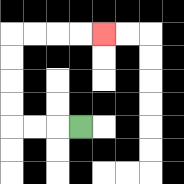{'start': '[3, 5]', 'end': '[4, 1]', 'path_directions': 'L,L,L,U,U,U,U,R,R,R,R', 'path_coordinates': '[[3, 5], [2, 5], [1, 5], [0, 5], [0, 4], [0, 3], [0, 2], [0, 1], [1, 1], [2, 1], [3, 1], [4, 1]]'}